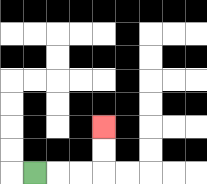{'start': '[1, 7]', 'end': '[4, 5]', 'path_directions': 'R,R,R,U,U', 'path_coordinates': '[[1, 7], [2, 7], [3, 7], [4, 7], [4, 6], [4, 5]]'}